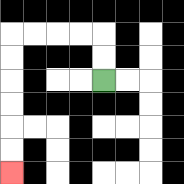{'start': '[4, 3]', 'end': '[0, 7]', 'path_directions': 'U,U,L,L,L,L,D,D,D,D,D,D', 'path_coordinates': '[[4, 3], [4, 2], [4, 1], [3, 1], [2, 1], [1, 1], [0, 1], [0, 2], [0, 3], [0, 4], [0, 5], [0, 6], [0, 7]]'}